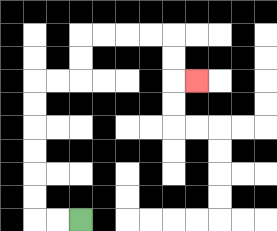{'start': '[3, 9]', 'end': '[8, 3]', 'path_directions': 'L,L,U,U,U,U,U,U,R,R,U,U,R,R,R,R,D,D,R', 'path_coordinates': '[[3, 9], [2, 9], [1, 9], [1, 8], [1, 7], [1, 6], [1, 5], [1, 4], [1, 3], [2, 3], [3, 3], [3, 2], [3, 1], [4, 1], [5, 1], [6, 1], [7, 1], [7, 2], [7, 3], [8, 3]]'}